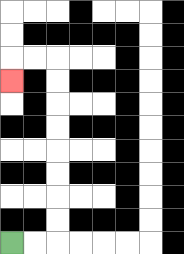{'start': '[0, 10]', 'end': '[0, 3]', 'path_directions': 'R,R,U,U,U,U,U,U,U,U,L,L,D', 'path_coordinates': '[[0, 10], [1, 10], [2, 10], [2, 9], [2, 8], [2, 7], [2, 6], [2, 5], [2, 4], [2, 3], [2, 2], [1, 2], [0, 2], [0, 3]]'}